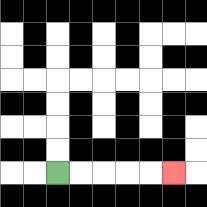{'start': '[2, 7]', 'end': '[7, 7]', 'path_directions': 'R,R,R,R,R', 'path_coordinates': '[[2, 7], [3, 7], [4, 7], [5, 7], [6, 7], [7, 7]]'}